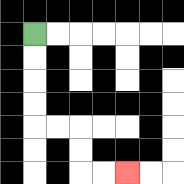{'start': '[1, 1]', 'end': '[5, 7]', 'path_directions': 'D,D,D,D,R,R,D,D,R,R', 'path_coordinates': '[[1, 1], [1, 2], [1, 3], [1, 4], [1, 5], [2, 5], [3, 5], [3, 6], [3, 7], [4, 7], [5, 7]]'}